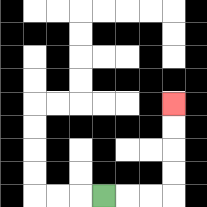{'start': '[4, 8]', 'end': '[7, 4]', 'path_directions': 'R,R,R,U,U,U,U', 'path_coordinates': '[[4, 8], [5, 8], [6, 8], [7, 8], [7, 7], [7, 6], [7, 5], [7, 4]]'}